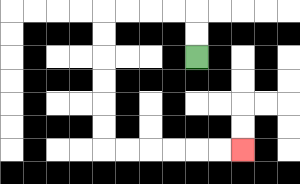{'start': '[8, 2]', 'end': '[10, 6]', 'path_directions': 'U,U,L,L,L,L,D,D,D,D,D,D,R,R,R,R,R,R', 'path_coordinates': '[[8, 2], [8, 1], [8, 0], [7, 0], [6, 0], [5, 0], [4, 0], [4, 1], [4, 2], [4, 3], [4, 4], [4, 5], [4, 6], [5, 6], [6, 6], [7, 6], [8, 6], [9, 6], [10, 6]]'}